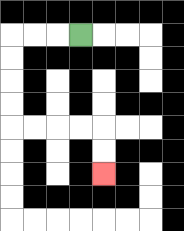{'start': '[3, 1]', 'end': '[4, 7]', 'path_directions': 'L,L,L,D,D,D,D,R,R,R,R,D,D', 'path_coordinates': '[[3, 1], [2, 1], [1, 1], [0, 1], [0, 2], [0, 3], [0, 4], [0, 5], [1, 5], [2, 5], [3, 5], [4, 5], [4, 6], [4, 7]]'}